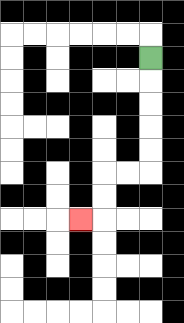{'start': '[6, 2]', 'end': '[3, 9]', 'path_directions': 'D,D,D,D,D,L,L,D,D,L', 'path_coordinates': '[[6, 2], [6, 3], [6, 4], [6, 5], [6, 6], [6, 7], [5, 7], [4, 7], [4, 8], [4, 9], [3, 9]]'}